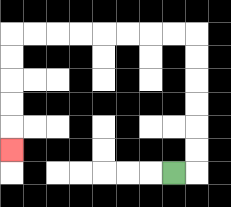{'start': '[7, 7]', 'end': '[0, 6]', 'path_directions': 'R,U,U,U,U,U,U,L,L,L,L,L,L,L,L,D,D,D,D,D', 'path_coordinates': '[[7, 7], [8, 7], [8, 6], [8, 5], [8, 4], [8, 3], [8, 2], [8, 1], [7, 1], [6, 1], [5, 1], [4, 1], [3, 1], [2, 1], [1, 1], [0, 1], [0, 2], [0, 3], [0, 4], [0, 5], [0, 6]]'}